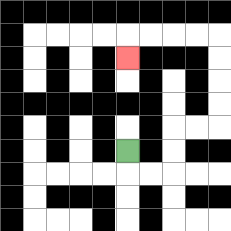{'start': '[5, 6]', 'end': '[5, 2]', 'path_directions': 'D,R,R,U,U,R,R,U,U,U,U,L,L,L,L,D', 'path_coordinates': '[[5, 6], [5, 7], [6, 7], [7, 7], [7, 6], [7, 5], [8, 5], [9, 5], [9, 4], [9, 3], [9, 2], [9, 1], [8, 1], [7, 1], [6, 1], [5, 1], [5, 2]]'}